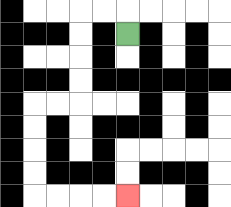{'start': '[5, 1]', 'end': '[5, 8]', 'path_directions': 'U,L,L,D,D,D,D,L,L,D,D,D,D,R,R,R,R', 'path_coordinates': '[[5, 1], [5, 0], [4, 0], [3, 0], [3, 1], [3, 2], [3, 3], [3, 4], [2, 4], [1, 4], [1, 5], [1, 6], [1, 7], [1, 8], [2, 8], [3, 8], [4, 8], [5, 8]]'}